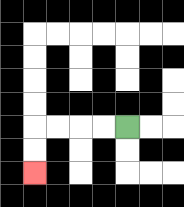{'start': '[5, 5]', 'end': '[1, 7]', 'path_directions': 'L,L,L,L,D,D', 'path_coordinates': '[[5, 5], [4, 5], [3, 5], [2, 5], [1, 5], [1, 6], [1, 7]]'}